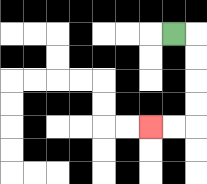{'start': '[7, 1]', 'end': '[6, 5]', 'path_directions': 'R,D,D,D,D,L,L', 'path_coordinates': '[[7, 1], [8, 1], [8, 2], [8, 3], [8, 4], [8, 5], [7, 5], [6, 5]]'}